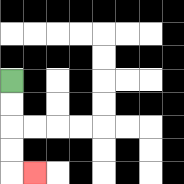{'start': '[0, 3]', 'end': '[1, 7]', 'path_directions': 'D,D,D,D,R', 'path_coordinates': '[[0, 3], [0, 4], [0, 5], [0, 6], [0, 7], [1, 7]]'}